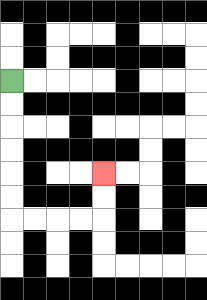{'start': '[0, 3]', 'end': '[4, 7]', 'path_directions': 'D,D,D,D,D,D,R,R,R,R,U,U', 'path_coordinates': '[[0, 3], [0, 4], [0, 5], [0, 6], [0, 7], [0, 8], [0, 9], [1, 9], [2, 9], [3, 9], [4, 9], [4, 8], [4, 7]]'}